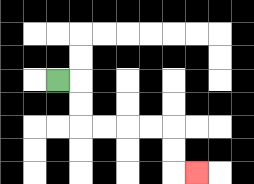{'start': '[2, 3]', 'end': '[8, 7]', 'path_directions': 'R,D,D,R,R,R,R,D,D,R', 'path_coordinates': '[[2, 3], [3, 3], [3, 4], [3, 5], [4, 5], [5, 5], [6, 5], [7, 5], [7, 6], [7, 7], [8, 7]]'}